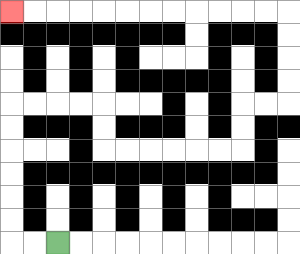{'start': '[2, 10]', 'end': '[0, 0]', 'path_directions': 'L,L,U,U,U,U,U,U,R,R,R,R,D,D,R,R,R,R,R,R,U,U,R,R,U,U,U,U,L,L,L,L,L,L,L,L,L,L,L,L', 'path_coordinates': '[[2, 10], [1, 10], [0, 10], [0, 9], [0, 8], [0, 7], [0, 6], [0, 5], [0, 4], [1, 4], [2, 4], [3, 4], [4, 4], [4, 5], [4, 6], [5, 6], [6, 6], [7, 6], [8, 6], [9, 6], [10, 6], [10, 5], [10, 4], [11, 4], [12, 4], [12, 3], [12, 2], [12, 1], [12, 0], [11, 0], [10, 0], [9, 0], [8, 0], [7, 0], [6, 0], [5, 0], [4, 0], [3, 0], [2, 0], [1, 0], [0, 0]]'}